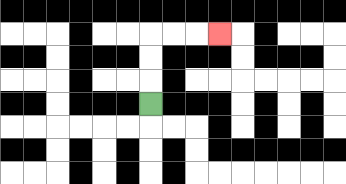{'start': '[6, 4]', 'end': '[9, 1]', 'path_directions': 'U,U,U,R,R,R', 'path_coordinates': '[[6, 4], [6, 3], [6, 2], [6, 1], [7, 1], [8, 1], [9, 1]]'}